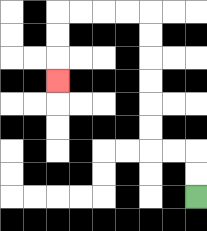{'start': '[8, 8]', 'end': '[2, 3]', 'path_directions': 'U,U,L,L,U,U,U,U,U,U,L,L,L,L,D,D,D', 'path_coordinates': '[[8, 8], [8, 7], [8, 6], [7, 6], [6, 6], [6, 5], [6, 4], [6, 3], [6, 2], [6, 1], [6, 0], [5, 0], [4, 0], [3, 0], [2, 0], [2, 1], [2, 2], [2, 3]]'}